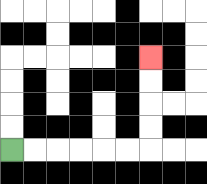{'start': '[0, 6]', 'end': '[6, 2]', 'path_directions': 'R,R,R,R,R,R,U,U,U,U', 'path_coordinates': '[[0, 6], [1, 6], [2, 6], [3, 6], [4, 6], [5, 6], [6, 6], [6, 5], [6, 4], [6, 3], [6, 2]]'}